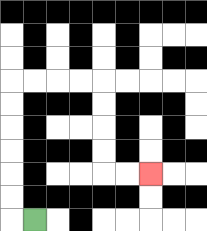{'start': '[1, 9]', 'end': '[6, 7]', 'path_directions': 'L,U,U,U,U,U,U,R,R,R,R,D,D,D,D,R,R', 'path_coordinates': '[[1, 9], [0, 9], [0, 8], [0, 7], [0, 6], [0, 5], [0, 4], [0, 3], [1, 3], [2, 3], [3, 3], [4, 3], [4, 4], [4, 5], [4, 6], [4, 7], [5, 7], [6, 7]]'}